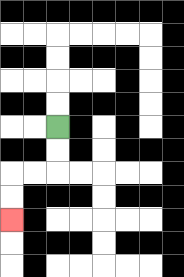{'start': '[2, 5]', 'end': '[0, 9]', 'path_directions': 'D,D,L,L,D,D', 'path_coordinates': '[[2, 5], [2, 6], [2, 7], [1, 7], [0, 7], [0, 8], [0, 9]]'}